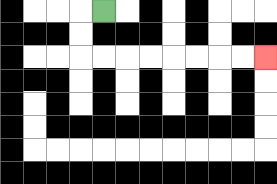{'start': '[4, 0]', 'end': '[11, 2]', 'path_directions': 'L,D,D,R,R,R,R,R,R,R,R', 'path_coordinates': '[[4, 0], [3, 0], [3, 1], [3, 2], [4, 2], [5, 2], [6, 2], [7, 2], [8, 2], [9, 2], [10, 2], [11, 2]]'}